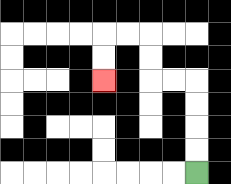{'start': '[8, 7]', 'end': '[4, 3]', 'path_directions': 'U,U,U,U,L,L,U,U,L,L,D,D', 'path_coordinates': '[[8, 7], [8, 6], [8, 5], [8, 4], [8, 3], [7, 3], [6, 3], [6, 2], [6, 1], [5, 1], [4, 1], [4, 2], [4, 3]]'}